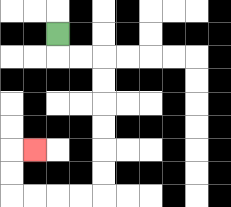{'start': '[2, 1]', 'end': '[1, 6]', 'path_directions': 'D,R,R,D,D,D,D,D,D,L,L,L,L,U,U,R', 'path_coordinates': '[[2, 1], [2, 2], [3, 2], [4, 2], [4, 3], [4, 4], [4, 5], [4, 6], [4, 7], [4, 8], [3, 8], [2, 8], [1, 8], [0, 8], [0, 7], [0, 6], [1, 6]]'}